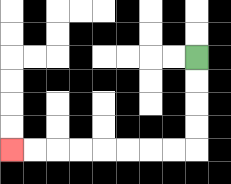{'start': '[8, 2]', 'end': '[0, 6]', 'path_directions': 'D,D,D,D,L,L,L,L,L,L,L,L', 'path_coordinates': '[[8, 2], [8, 3], [8, 4], [8, 5], [8, 6], [7, 6], [6, 6], [5, 6], [4, 6], [3, 6], [2, 6], [1, 6], [0, 6]]'}